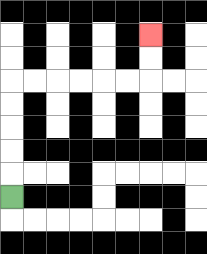{'start': '[0, 8]', 'end': '[6, 1]', 'path_directions': 'U,U,U,U,U,R,R,R,R,R,R,U,U', 'path_coordinates': '[[0, 8], [0, 7], [0, 6], [0, 5], [0, 4], [0, 3], [1, 3], [2, 3], [3, 3], [4, 3], [5, 3], [6, 3], [6, 2], [6, 1]]'}